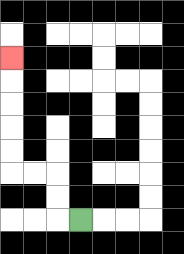{'start': '[3, 9]', 'end': '[0, 2]', 'path_directions': 'L,U,U,L,L,U,U,U,U,U', 'path_coordinates': '[[3, 9], [2, 9], [2, 8], [2, 7], [1, 7], [0, 7], [0, 6], [0, 5], [0, 4], [0, 3], [0, 2]]'}